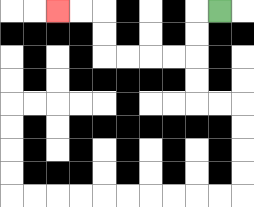{'start': '[9, 0]', 'end': '[2, 0]', 'path_directions': 'L,D,D,L,L,L,L,U,U,L,L', 'path_coordinates': '[[9, 0], [8, 0], [8, 1], [8, 2], [7, 2], [6, 2], [5, 2], [4, 2], [4, 1], [4, 0], [3, 0], [2, 0]]'}